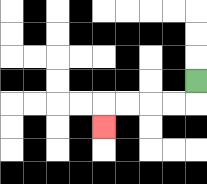{'start': '[8, 3]', 'end': '[4, 5]', 'path_directions': 'D,L,L,L,L,D', 'path_coordinates': '[[8, 3], [8, 4], [7, 4], [6, 4], [5, 4], [4, 4], [4, 5]]'}